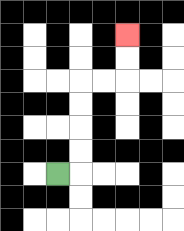{'start': '[2, 7]', 'end': '[5, 1]', 'path_directions': 'R,U,U,U,U,R,R,U,U', 'path_coordinates': '[[2, 7], [3, 7], [3, 6], [3, 5], [3, 4], [3, 3], [4, 3], [5, 3], [5, 2], [5, 1]]'}